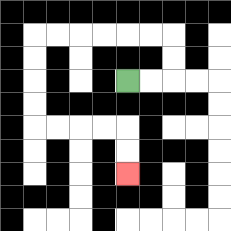{'start': '[5, 3]', 'end': '[5, 7]', 'path_directions': 'R,R,U,U,L,L,L,L,L,L,D,D,D,D,R,R,R,R,D,D', 'path_coordinates': '[[5, 3], [6, 3], [7, 3], [7, 2], [7, 1], [6, 1], [5, 1], [4, 1], [3, 1], [2, 1], [1, 1], [1, 2], [1, 3], [1, 4], [1, 5], [2, 5], [3, 5], [4, 5], [5, 5], [5, 6], [5, 7]]'}